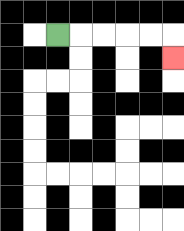{'start': '[2, 1]', 'end': '[7, 2]', 'path_directions': 'R,R,R,R,R,D', 'path_coordinates': '[[2, 1], [3, 1], [4, 1], [5, 1], [6, 1], [7, 1], [7, 2]]'}